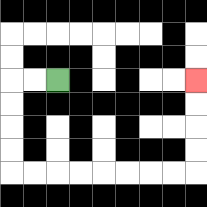{'start': '[2, 3]', 'end': '[8, 3]', 'path_directions': 'L,L,D,D,D,D,R,R,R,R,R,R,R,R,U,U,U,U', 'path_coordinates': '[[2, 3], [1, 3], [0, 3], [0, 4], [0, 5], [0, 6], [0, 7], [1, 7], [2, 7], [3, 7], [4, 7], [5, 7], [6, 7], [7, 7], [8, 7], [8, 6], [8, 5], [8, 4], [8, 3]]'}